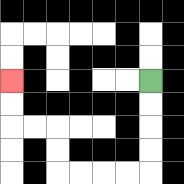{'start': '[6, 3]', 'end': '[0, 3]', 'path_directions': 'D,D,D,D,L,L,L,L,U,U,L,L,U,U', 'path_coordinates': '[[6, 3], [6, 4], [6, 5], [6, 6], [6, 7], [5, 7], [4, 7], [3, 7], [2, 7], [2, 6], [2, 5], [1, 5], [0, 5], [0, 4], [0, 3]]'}